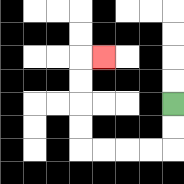{'start': '[7, 4]', 'end': '[4, 2]', 'path_directions': 'D,D,L,L,L,L,U,U,U,U,R', 'path_coordinates': '[[7, 4], [7, 5], [7, 6], [6, 6], [5, 6], [4, 6], [3, 6], [3, 5], [3, 4], [3, 3], [3, 2], [4, 2]]'}